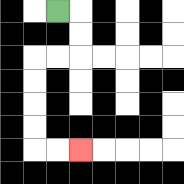{'start': '[2, 0]', 'end': '[3, 6]', 'path_directions': 'R,D,D,L,L,D,D,D,D,R,R', 'path_coordinates': '[[2, 0], [3, 0], [3, 1], [3, 2], [2, 2], [1, 2], [1, 3], [1, 4], [1, 5], [1, 6], [2, 6], [3, 6]]'}